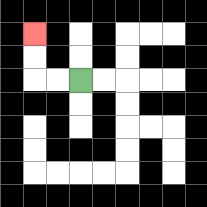{'start': '[3, 3]', 'end': '[1, 1]', 'path_directions': 'L,L,U,U', 'path_coordinates': '[[3, 3], [2, 3], [1, 3], [1, 2], [1, 1]]'}